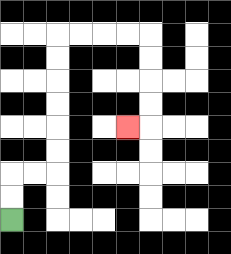{'start': '[0, 9]', 'end': '[5, 5]', 'path_directions': 'U,U,R,R,U,U,U,U,U,U,R,R,R,R,D,D,D,D,L', 'path_coordinates': '[[0, 9], [0, 8], [0, 7], [1, 7], [2, 7], [2, 6], [2, 5], [2, 4], [2, 3], [2, 2], [2, 1], [3, 1], [4, 1], [5, 1], [6, 1], [6, 2], [6, 3], [6, 4], [6, 5], [5, 5]]'}